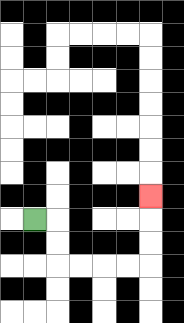{'start': '[1, 9]', 'end': '[6, 8]', 'path_directions': 'R,D,D,R,R,R,R,U,U,U', 'path_coordinates': '[[1, 9], [2, 9], [2, 10], [2, 11], [3, 11], [4, 11], [5, 11], [6, 11], [6, 10], [6, 9], [6, 8]]'}